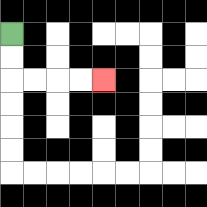{'start': '[0, 1]', 'end': '[4, 3]', 'path_directions': 'D,D,R,R,R,R', 'path_coordinates': '[[0, 1], [0, 2], [0, 3], [1, 3], [2, 3], [3, 3], [4, 3]]'}